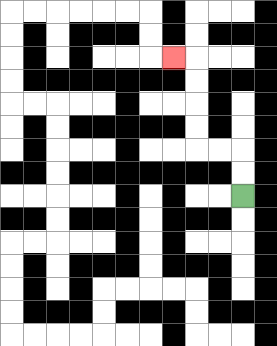{'start': '[10, 8]', 'end': '[7, 2]', 'path_directions': 'U,U,L,L,U,U,U,U,L', 'path_coordinates': '[[10, 8], [10, 7], [10, 6], [9, 6], [8, 6], [8, 5], [8, 4], [8, 3], [8, 2], [7, 2]]'}